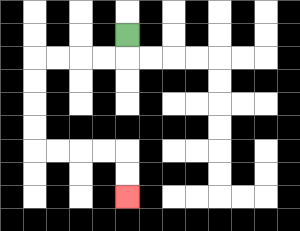{'start': '[5, 1]', 'end': '[5, 8]', 'path_directions': 'D,L,L,L,L,D,D,D,D,R,R,R,R,D,D', 'path_coordinates': '[[5, 1], [5, 2], [4, 2], [3, 2], [2, 2], [1, 2], [1, 3], [1, 4], [1, 5], [1, 6], [2, 6], [3, 6], [4, 6], [5, 6], [5, 7], [5, 8]]'}